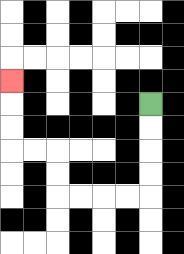{'start': '[6, 4]', 'end': '[0, 3]', 'path_directions': 'D,D,D,D,L,L,L,L,U,U,L,L,U,U,U', 'path_coordinates': '[[6, 4], [6, 5], [6, 6], [6, 7], [6, 8], [5, 8], [4, 8], [3, 8], [2, 8], [2, 7], [2, 6], [1, 6], [0, 6], [0, 5], [0, 4], [0, 3]]'}